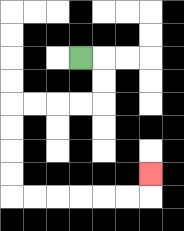{'start': '[3, 2]', 'end': '[6, 7]', 'path_directions': 'R,D,D,L,L,L,L,D,D,D,D,R,R,R,R,R,R,U', 'path_coordinates': '[[3, 2], [4, 2], [4, 3], [4, 4], [3, 4], [2, 4], [1, 4], [0, 4], [0, 5], [0, 6], [0, 7], [0, 8], [1, 8], [2, 8], [3, 8], [4, 8], [5, 8], [6, 8], [6, 7]]'}